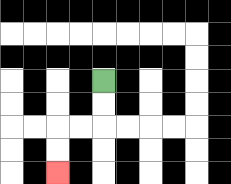{'start': '[4, 3]', 'end': '[2, 7]', 'path_directions': 'D,D,L,L,D,D', 'path_coordinates': '[[4, 3], [4, 4], [4, 5], [3, 5], [2, 5], [2, 6], [2, 7]]'}